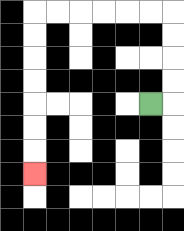{'start': '[6, 4]', 'end': '[1, 7]', 'path_directions': 'R,U,U,U,U,L,L,L,L,L,L,D,D,D,D,D,D,D', 'path_coordinates': '[[6, 4], [7, 4], [7, 3], [7, 2], [7, 1], [7, 0], [6, 0], [5, 0], [4, 0], [3, 0], [2, 0], [1, 0], [1, 1], [1, 2], [1, 3], [1, 4], [1, 5], [1, 6], [1, 7]]'}